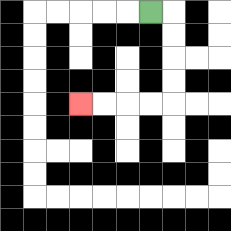{'start': '[6, 0]', 'end': '[3, 4]', 'path_directions': 'R,D,D,D,D,L,L,L,L', 'path_coordinates': '[[6, 0], [7, 0], [7, 1], [7, 2], [7, 3], [7, 4], [6, 4], [5, 4], [4, 4], [3, 4]]'}